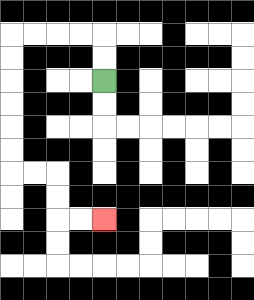{'start': '[4, 3]', 'end': '[4, 9]', 'path_directions': 'U,U,L,L,L,L,D,D,D,D,D,D,R,R,D,D,R,R', 'path_coordinates': '[[4, 3], [4, 2], [4, 1], [3, 1], [2, 1], [1, 1], [0, 1], [0, 2], [0, 3], [0, 4], [0, 5], [0, 6], [0, 7], [1, 7], [2, 7], [2, 8], [2, 9], [3, 9], [4, 9]]'}